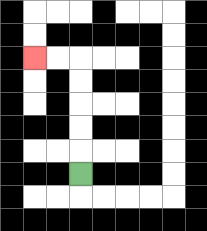{'start': '[3, 7]', 'end': '[1, 2]', 'path_directions': 'U,U,U,U,U,L,L', 'path_coordinates': '[[3, 7], [3, 6], [3, 5], [3, 4], [3, 3], [3, 2], [2, 2], [1, 2]]'}